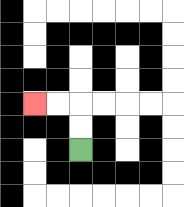{'start': '[3, 6]', 'end': '[1, 4]', 'path_directions': 'U,U,L,L', 'path_coordinates': '[[3, 6], [3, 5], [3, 4], [2, 4], [1, 4]]'}